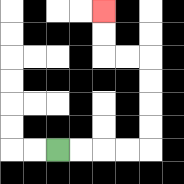{'start': '[2, 6]', 'end': '[4, 0]', 'path_directions': 'R,R,R,R,U,U,U,U,L,L,U,U', 'path_coordinates': '[[2, 6], [3, 6], [4, 6], [5, 6], [6, 6], [6, 5], [6, 4], [6, 3], [6, 2], [5, 2], [4, 2], [4, 1], [4, 0]]'}